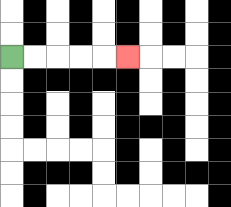{'start': '[0, 2]', 'end': '[5, 2]', 'path_directions': 'R,R,R,R,R', 'path_coordinates': '[[0, 2], [1, 2], [2, 2], [3, 2], [4, 2], [5, 2]]'}